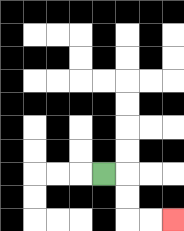{'start': '[4, 7]', 'end': '[7, 9]', 'path_directions': 'R,D,D,R,R', 'path_coordinates': '[[4, 7], [5, 7], [5, 8], [5, 9], [6, 9], [7, 9]]'}